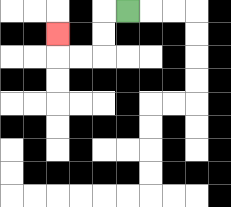{'start': '[5, 0]', 'end': '[2, 1]', 'path_directions': 'L,D,D,L,L,U', 'path_coordinates': '[[5, 0], [4, 0], [4, 1], [4, 2], [3, 2], [2, 2], [2, 1]]'}